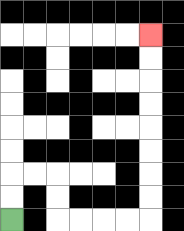{'start': '[0, 9]', 'end': '[6, 1]', 'path_directions': 'U,U,R,R,D,D,R,R,R,R,U,U,U,U,U,U,U,U', 'path_coordinates': '[[0, 9], [0, 8], [0, 7], [1, 7], [2, 7], [2, 8], [2, 9], [3, 9], [4, 9], [5, 9], [6, 9], [6, 8], [6, 7], [6, 6], [6, 5], [6, 4], [6, 3], [6, 2], [6, 1]]'}